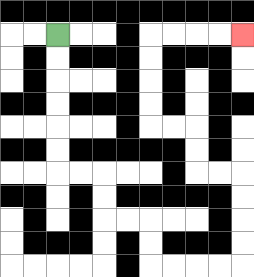{'start': '[2, 1]', 'end': '[10, 1]', 'path_directions': 'D,D,D,D,D,D,R,R,D,D,R,R,D,D,R,R,R,R,U,U,U,U,L,L,U,U,L,L,U,U,U,U,R,R,R,R', 'path_coordinates': '[[2, 1], [2, 2], [2, 3], [2, 4], [2, 5], [2, 6], [2, 7], [3, 7], [4, 7], [4, 8], [4, 9], [5, 9], [6, 9], [6, 10], [6, 11], [7, 11], [8, 11], [9, 11], [10, 11], [10, 10], [10, 9], [10, 8], [10, 7], [9, 7], [8, 7], [8, 6], [8, 5], [7, 5], [6, 5], [6, 4], [6, 3], [6, 2], [6, 1], [7, 1], [8, 1], [9, 1], [10, 1]]'}